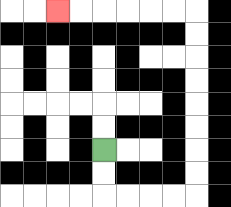{'start': '[4, 6]', 'end': '[2, 0]', 'path_directions': 'D,D,R,R,R,R,U,U,U,U,U,U,U,U,L,L,L,L,L,L', 'path_coordinates': '[[4, 6], [4, 7], [4, 8], [5, 8], [6, 8], [7, 8], [8, 8], [8, 7], [8, 6], [8, 5], [8, 4], [8, 3], [8, 2], [8, 1], [8, 0], [7, 0], [6, 0], [5, 0], [4, 0], [3, 0], [2, 0]]'}